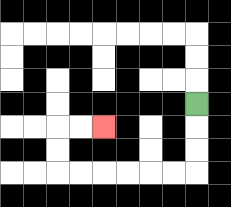{'start': '[8, 4]', 'end': '[4, 5]', 'path_directions': 'D,D,D,L,L,L,L,L,L,U,U,R,R', 'path_coordinates': '[[8, 4], [8, 5], [8, 6], [8, 7], [7, 7], [6, 7], [5, 7], [4, 7], [3, 7], [2, 7], [2, 6], [2, 5], [3, 5], [4, 5]]'}